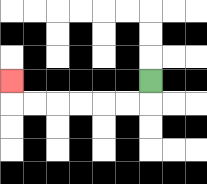{'start': '[6, 3]', 'end': '[0, 3]', 'path_directions': 'D,L,L,L,L,L,L,U', 'path_coordinates': '[[6, 3], [6, 4], [5, 4], [4, 4], [3, 4], [2, 4], [1, 4], [0, 4], [0, 3]]'}